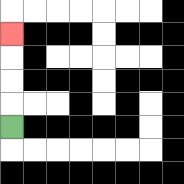{'start': '[0, 5]', 'end': '[0, 1]', 'path_directions': 'U,U,U,U', 'path_coordinates': '[[0, 5], [0, 4], [0, 3], [0, 2], [0, 1]]'}